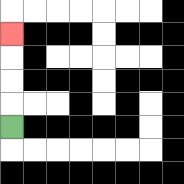{'start': '[0, 5]', 'end': '[0, 1]', 'path_directions': 'U,U,U,U', 'path_coordinates': '[[0, 5], [0, 4], [0, 3], [0, 2], [0, 1]]'}